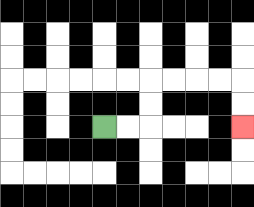{'start': '[4, 5]', 'end': '[10, 5]', 'path_directions': 'R,R,U,U,R,R,R,R,D,D', 'path_coordinates': '[[4, 5], [5, 5], [6, 5], [6, 4], [6, 3], [7, 3], [8, 3], [9, 3], [10, 3], [10, 4], [10, 5]]'}